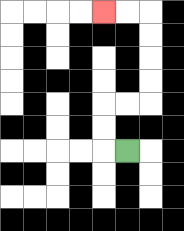{'start': '[5, 6]', 'end': '[4, 0]', 'path_directions': 'L,U,U,R,R,U,U,U,U,L,L', 'path_coordinates': '[[5, 6], [4, 6], [4, 5], [4, 4], [5, 4], [6, 4], [6, 3], [6, 2], [6, 1], [6, 0], [5, 0], [4, 0]]'}